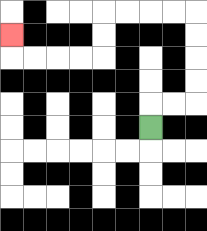{'start': '[6, 5]', 'end': '[0, 1]', 'path_directions': 'U,R,R,U,U,U,U,L,L,L,L,D,D,L,L,L,L,U', 'path_coordinates': '[[6, 5], [6, 4], [7, 4], [8, 4], [8, 3], [8, 2], [8, 1], [8, 0], [7, 0], [6, 0], [5, 0], [4, 0], [4, 1], [4, 2], [3, 2], [2, 2], [1, 2], [0, 2], [0, 1]]'}